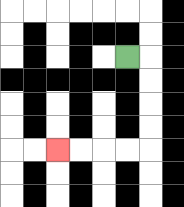{'start': '[5, 2]', 'end': '[2, 6]', 'path_directions': 'R,D,D,D,D,L,L,L,L', 'path_coordinates': '[[5, 2], [6, 2], [6, 3], [6, 4], [6, 5], [6, 6], [5, 6], [4, 6], [3, 6], [2, 6]]'}